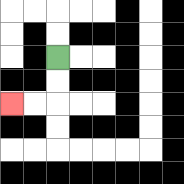{'start': '[2, 2]', 'end': '[0, 4]', 'path_directions': 'D,D,L,L', 'path_coordinates': '[[2, 2], [2, 3], [2, 4], [1, 4], [0, 4]]'}